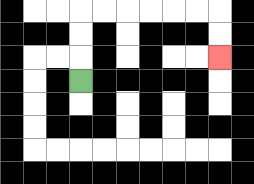{'start': '[3, 3]', 'end': '[9, 2]', 'path_directions': 'U,U,U,R,R,R,R,R,R,D,D', 'path_coordinates': '[[3, 3], [3, 2], [3, 1], [3, 0], [4, 0], [5, 0], [6, 0], [7, 0], [8, 0], [9, 0], [9, 1], [9, 2]]'}